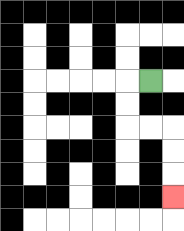{'start': '[6, 3]', 'end': '[7, 8]', 'path_directions': 'L,D,D,R,R,D,D,D', 'path_coordinates': '[[6, 3], [5, 3], [5, 4], [5, 5], [6, 5], [7, 5], [7, 6], [7, 7], [7, 8]]'}